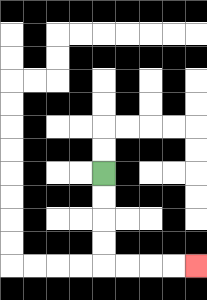{'start': '[4, 7]', 'end': '[8, 11]', 'path_directions': 'D,D,D,D,R,R,R,R', 'path_coordinates': '[[4, 7], [4, 8], [4, 9], [4, 10], [4, 11], [5, 11], [6, 11], [7, 11], [8, 11]]'}